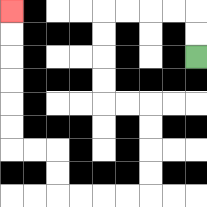{'start': '[8, 2]', 'end': '[0, 0]', 'path_directions': 'U,U,L,L,L,L,D,D,D,D,R,R,D,D,D,D,L,L,L,L,U,U,L,L,U,U,U,U,U,U', 'path_coordinates': '[[8, 2], [8, 1], [8, 0], [7, 0], [6, 0], [5, 0], [4, 0], [4, 1], [4, 2], [4, 3], [4, 4], [5, 4], [6, 4], [6, 5], [6, 6], [6, 7], [6, 8], [5, 8], [4, 8], [3, 8], [2, 8], [2, 7], [2, 6], [1, 6], [0, 6], [0, 5], [0, 4], [0, 3], [0, 2], [0, 1], [0, 0]]'}